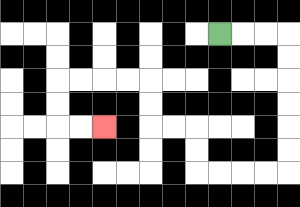{'start': '[9, 1]', 'end': '[4, 5]', 'path_directions': 'R,R,R,D,D,D,D,D,D,L,L,L,L,U,U,L,L,U,U,L,L,L,L,D,D,R,R', 'path_coordinates': '[[9, 1], [10, 1], [11, 1], [12, 1], [12, 2], [12, 3], [12, 4], [12, 5], [12, 6], [12, 7], [11, 7], [10, 7], [9, 7], [8, 7], [8, 6], [8, 5], [7, 5], [6, 5], [6, 4], [6, 3], [5, 3], [4, 3], [3, 3], [2, 3], [2, 4], [2, 5], [3, 5], [4, 5]]'}